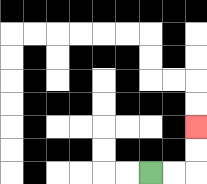{'start': '[6, 7]', 'end': '[8, 5]', 'path_directions': 'R,R,U,U', 'path_coordinates': '[[6, 7], [7, 7], [8, 7], [8, 6], [8, 5]]'}